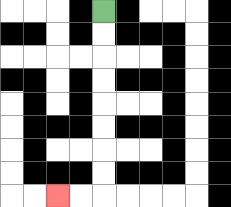{'start': '[4, 0]', 'end': '[2, 8]', 'path_directions': 'D,D,D,D,D,D,D,D,L,L', 'path_coordinates': '[[4, 0], [4, 1], [4, 2], [4, 3], [4, 4], [4, 5], [4, 6], [4, 7], [4, 8], [3, 8], [2, 8]]'}